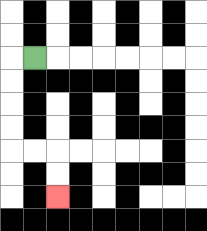{'start': '[1, 2]', 'end': '[2, 8]', 'path_directions': 'L,D,D,D,D,R,R,D,D', 'path_coordinates': '[[1, 2], [0, 2], [0, 3], [0, 4], [0, 5], [0, 6], [1, 6], [2, 6], [2, 7], [2, 8]]'}